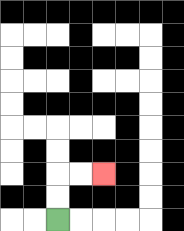{'start': '[2, 9]', 'end': '[4, 7]', 'path_directions': 'U,U,R,R', 'path_coordinates': '[[2, 9], [2, 8], [2, 7], [3, 7], [4, 7]]'}